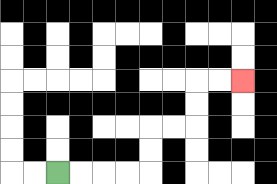{'start': '[2, 7]', 'end': '[10, 3]', 'path_directions': 'R,R,R,R,U,U,R,R,U,U,R,R', 'path_coordinates': '[[2, 7], [3, 7], [4, 7], [5, 7], [6, 7], [6, 6], [6, 5], [7, 5], [8, 5], [8, 4], [8, 3], [9, 3], [10, 3]]'}